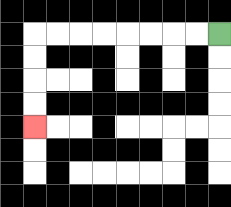{'start': '[9, 1]', 'end': '[1, 5]', 'path_directions': 'L,L,L,L,L,L,L,L,D,D,D,D', 'path_coordinates': '[[9, 1], [8, 1], [7, 1], [6, 1], [5, 1], [4, 1], [3, 1], [2, 1], [1, 1], [1, 2], [1, 3], [1, 4], [1, 5]]'}